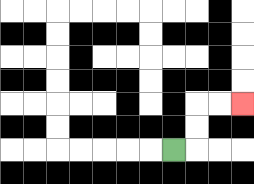{'start': '[7, 6]', 'end': '[10, 4]', 'path_directions': 'R,U,U,R,R', 'path_coordinates': '[[7, 6], [8, 6], [8, 5], [8, 4], [9, 4], [10, 4]]'}